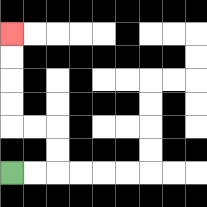{'start': '[0, 7]', 'end': '[0, 1]', 'path_directions': 'R,R,U,U,L,L,U,U,U,U', 'path_coordinates': '[[0, 7], [1, 7], [2, 7], [2, 6], [2, 5], [1, 5], [0, 5], [0, 4], [0, 3], [0, 2], [0, 1]]'}